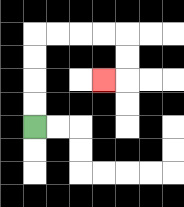{'start': '[1, 5]', 'end': '[4, 3]', 'path_directions': 'U,U,U,U,R,R,R,R,D,D,L', 'path_coordinates': '[[1, 5], [1, 4], [1, 3], [1, 2], [1, 1], [2, 1], [3, 1], [4, 1], [5, 1], [5, 2], [5, 3], [4, 3]]'}